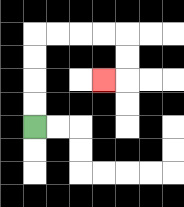{'start': '[1, 5]', 'end': '[4, 3]', 'path_directions': 'U,U,U,U,R,R,R,R,D,D,L', 'path_coordinates': '[[1, 5], [1, 4], [1, 3], [1, 2], [1, 1], [2, 1], [3, 1], [4, 1], [5, 1], [5, 2], [5, 3], [4, 3]]'}